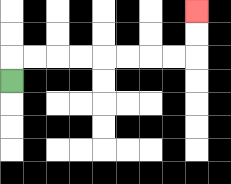{'start': '[0, 3]', 'end': '[8, 0]', 'path_directions': 'U,R,R,R,R,R,R,R,R,U,U', 'path_coordinates': '[[0, 3], [0, 2], [1, 2], [2, 2], [3, 2], [4, 2], [5, 2], [6, 2], [7, 2], [8, 2], [8, 1], [8, 0]]'}